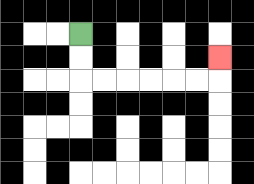{'start': '[3, 1]', 'end': '[9, 2]', 'path_directions': 'D,D,R,R,R,R,R,R,U', 'path_coordinates': '[[3, 1], [3, 2], [3, 3], [4, 3], [5, 3], [6, 3], [7, 3], [8, 3], [9, 3], [9, 2]]'}